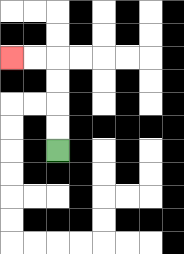{'start': '[2, 6]', 'end': '[0, 2]', 'path_directions': 'U,U,U,U,L,L', 'path_coordinates': '[[2, 6], [2, 5], [2, 4], [2, 3], [2, 2], [1, 2], [0, 2]]'}